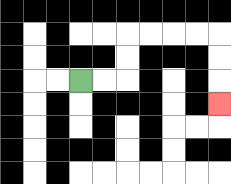{'start': '[3, 3]', 'end': '[9, 4]', 'path_directions': 'R,R,U,U,R,R,R,R,D,D,D', 'path_coordinates': '[[3, 3], [4, 3], [5, 3], [5, 2], [5, 1], [6, 1], [7, 1], [8, 1], [9, 1], [9, 2], [9, 3], [9, 4]]'}